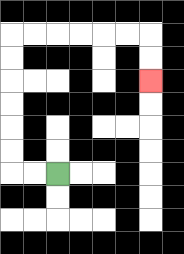{'start': '[2, 7]', 'end': '[6, 3]', 'path_directions': 'L,L,U,U,U,U,U,U,R,R,R,R,R,R,D,D', 'path_coordinates': '[[2, 7], [1, 7], [0, 7], [0, 6], [0, 5], [0, 4], [0, 3], [0, 2], [0, 1], [1, 1], [2, 1], [3, 1], [4, 1], [5, 1], [6, 1], [6, 2], [6, 3]]'}